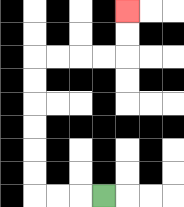{'start': '[4, 8]', 'end': '[5, 0]', 'path_directions': 'L,L,L,U,U,U,U,U,U,R,R,R,R,U,U', 'path_coordinates': '[[4, 8], [3, 8], [2, 8], [1, 8], [1, 7], [1, 6], [1, 5], [1, 4], [1, 3], [1, 2], [2, 2], [3, 2], [4, 2], [5, 2], [5, 1], [5, 0]]'}